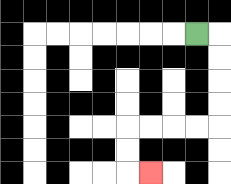{'start': '[8, 1]', 'end': '[6, 7]', 'path_directions': 'R,D,D,D,D,L,L,L,L,D,D,R', 'path_coordinates': '[[8, 1], [9, 1], [9, 2], [9, 3], [9, 4], [9, 5], [8, 5], [7, 5], [6, 5], [5, 5], [5, 6], [5, 7], [6, 7]]'}